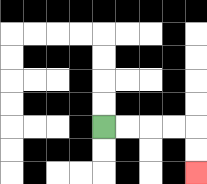{'start': '[4, 5]', 'end': '[8, 7]', 'path_directions': 'R,R,R,R,D,D', 'path_coordinates': '[[4, 5], [5, 5], [6, 5], [7, 5], [8, 5], [8, 6], [8, 7]]'}